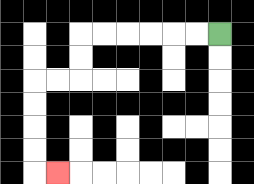{'start': '[9, 1]', 'end': '[2, 7]', 'path_directions': 'L,L,L,L,L,L,D,D,L,L,D,D,D,D,R', 'path_coordinates': '[[9, 1], [8, 1], [7, 1], [6, 1], [5, 1], [4, 1], [3, 1], [3, 2], [3, 3], [2, 3], [1, 3], [1, 4], [1, 5], [1, 6], [1, 7], [2, 7]]'}